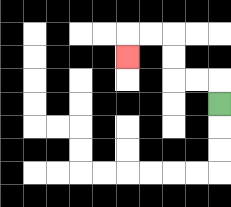{'start': '[9, 4]', 'end': '[5, 2]', 'path_directions': 'U,L,L,U,U,L,L,D', 'path_coordinates': '[[9, 4], [9, 3], [8, 3], [7, 3], [7, 2], [7, 1], [6, 1], [5, 1], [5, 2]]'}